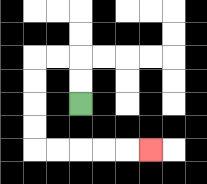{'start': '[3, 4]', 'end': '[6, 6]', 'path_directions': 'U,U,L,L,D,D,D,D,R,R,R,R,R', 'path_coordinates': '[[3, 4], [3, 3], [3, 2], [2, 2], [1, 2], [1, 3], [1, 4], [1, 5], [1, 6], [2, 6], [3, 6], [4, 6], [5, 6], [6, 6]]'}